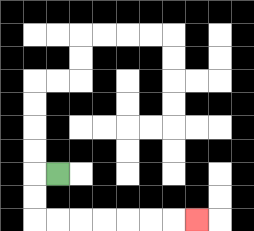{'start': '[2, 7]', 'end': '[8, 9]', 'path_directions': 'L,D,D,R,R,R,R,R,R,R', 'path_coordinates': '[[2, 7], [1, 7], [1, 8], [1, 9], [2, 9], [3, 9], [4, 9], [5, 9], [6, 9], [7, 9], [8, 9]]'}